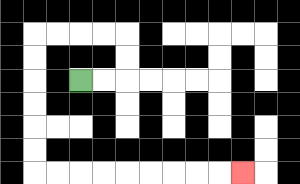{'start': '[3, 3]', 'end': '[10, 7]', 'path_directions': 'R,R,U,U,L,L,L,L,D,D,D,D,D,D,R,R,R,R,R,R,R,R,R', 'path_coordinates': '[[3, 3], [4, 3], [5, 3], [5, 2], [5, 1], [4, 1], [3, 1], [2, 1], [1, 1], [1, 2], [1, 3], [1, 4], [1, 5], [1, 6], [1, 7], [2, 7], [3, 7], [4, 7], [5, 7], [6, 7], [7, 7], [8, 7], [9, 7], [10, 7]]'}